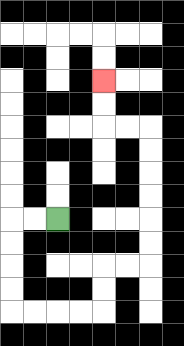{'start': '[2, 9]', 'end': '[4, 3]', 'path_directions': 'L,L,D,D,D,D,R,R,R,R,U,U,R,R,U,U,U,U,U,U,L,L,U,U', 'path_coordinates': '[[2, 9], [1, 9], [0, 9], [0, 10], [0, 11], [0, 12], [0, 13], [1, 13], [2, 13], [3, 13], [4, 13], [4, 12], [4, 11], [5, 11], [6, 11], [6, 10], [6, 9], [6, 8], [6, 7], [6, 6], [6, 5], [5, 5], [4, 5], [4, 4], [4, 3]]'}